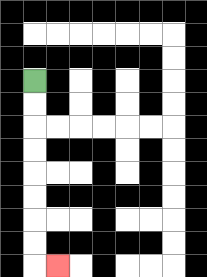{'start': '[1, 3]', 'end': '[2, 11]', 'path_directions': 'D,D,D,D,D,D,D,D,R', 'path_coordinates': '[[1, 3], [1, 4], [1, 5], [1, 6], [1, 7], [1, 8], [1, 9], [1, 10], [1, 11], [2, 11]]'}